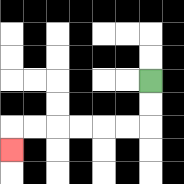{'start': '[6, 3]', 'end': '[0, 6]', 'path_directions': 'D,D,L,L,L,L,L,L,D', 'path_coordinates': '[[6, 3], [6, 4], [6, 5], [5, 5], [4, 5], [3, 5], [2, 5], [1, 5], [0, 5], [0, 6]]'}